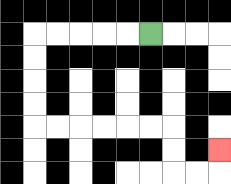{'start': '[6, 1]', 'end': '[9, 6]', 'path_directions': 'L,L,L,L,L,D,D,D,D,R,R,R,R,R,R,D,D,R,R,U', 'path_coordinates': '[[6, 1], [5, 1], [4, 1], [3, 1], [2, 1], [1, 1], [1, 2], [1, 3], [1, 4], [1, 5], [2, 5], [3, 5], [4, 5], [5, 5], [6, 5], [7, 5], [7, 6], [7, 7], [8, 7], [9, 7], [9, 6]]'}